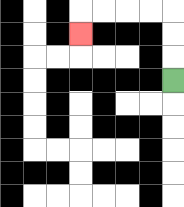{'start': '[7, 3]', 'end': '[3, 1]', 'path_directions': 'U,U,U,L,L,L,L,D', 'path_coordinates': '[[7, 3], [7, 2], [7, 1], [7, 0], [6, 0], [5, 0], [4, 0], [3, 0], [3, 1]]'}